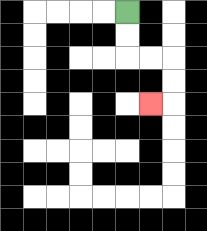{'start': '[5, 0]', 'end': '[6, 4]', 'path_directions': 'D,D,R,R,D,D,L', 'path_coordinates': '[[5, 0], [5, 1], [5, 2], [6, 2], [7, 2], [7, 3], [7, 4], [6, 4]]'}